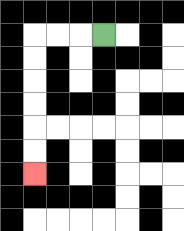{'start': '[4, 1]', 'end': '[1, 7]', 'path_directions': 'L,L,L,D,D,D,D,D,D', 'path_coordinates': '[[4, 1], [3, 1], [2, 1], [1, 1], [1, 2], [1, 3], [1, 4], [1, 5], [1, 6], [1, 7]]'}